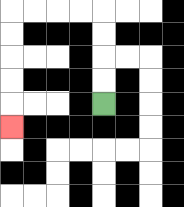{'start': '[4, 4]', 'end': '[0, 5]', 'path_directions': 'U,U,U,U,L,L,L,L,D,D,D,D,D', 'path_coordinates': '[[4, 4], [4, 3], [4, 2], [4, 1], [4, 0], [3, 0], [2, 0], [1, 0], [0, 0], [0, 1], [0, 2], [0, 3], [0, 4], [0, 5]]'}